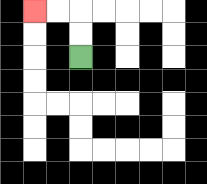{'start': '[3, 2]', 'end': '[1, 0]', 'path_directions': 'U,U,L,L', 'path_coordinates': '[[3, 2], [3, 1], [3, 0], [2, 0], [1, 0]]'}